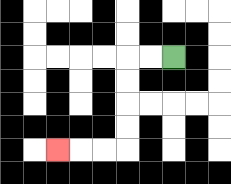{'start': '[7, 2]', 'end': '[2, 6]', 'path_directions': 'L,L,D,D,D,D,L,L,L', 'path_coordinates': '[[7, 2], [6, 2], [5, 2], [5, 3], [5, 4], [5, 5], [5, 6], [4, 6], [3, 6], [2, 6]]'}